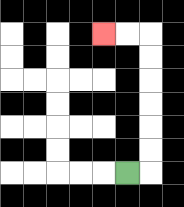{'start': '[5, 7]', 'end': '[4, 1]', 'path_directions': 'R,U,U,U,U,U,U,L,L', 'path_coordinates': '[[5, 7], [6, 7], [6, 6], [6, 5], [6, 4], [6, 3], [6, 2], [6, 1], [5, 1], [4, 1]]'}